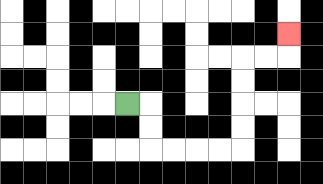{'start': '[5, 4]', 'end': '[12, 1]', 'path_directions': 'R,D,D,R,R,R,R,U,U,U,U,R,R,U', 'path_coordinates': '[[5, 4], [6, 4], [6, 5], [6, 6], [7, 6], [8, 6], [9, 6], [10, 6], [10, 5], [10, 4], [10, 3], [10, 2], [11, 2], [12, 2], [12, 1]]'}